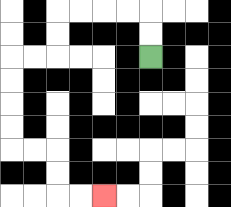{'start': '[6, 2]', 'end': '[4, 8]', 'path_directions': 'U,U,L,L,L,L,D,D,L,L,D,D,D,D,R,R,D,D,R,R', 'path_coordinates': '[[6, 2], [6, 1], [6, 0], [5, 0], [4, 0], [3, 0], [2, 0], [2, 1], [2, 2], [1, 2], [0, 2], [0, 3], [0, 4], [0, 5], [0, 6], [1, 6], [2, 6], [2, 7], [2, 8], [3, 8], [4, 8]]'}